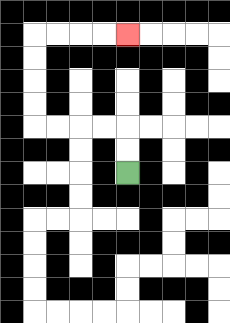{'start': '[5, 7]', 'end': '[5, 1]', 'path_directions': 'U,U,L,L,L,L,U,U,U,U,R,R,R,R', 'path_coordinates': '[[5, 7], [5, 6], [5, 5], [4, 5], [3, 5], [2, 5], [1, 5], [1, 4], [1, 3], [1, 2], [1, 1], [2, 1], [3, 1], [4, 1], [5, 1]]'}